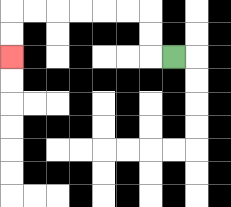{'start': '[7, 2]', 'end': '[0, 2]', 'path_directions': 'L,U,U,L,L,L,L,L,L,D,D', 'path_coordinates': '[[7, 2], [6, 2], [6, 1], [6, 0], [5, 0], [4, 0], [3, 0], [2, 0], [1, 0], [0, 0], [0, 1], [0, 2]]'}